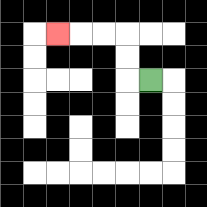{'start': '[6, 3]', 'end': '[2, 1]', 'path_directions': 'L,U,U,L,L,L', 'path_coordinates': '[[6, 3], [5, 3], [5, 2], [5, 1], [4, 1], [3, 1], [2, 1]]'}